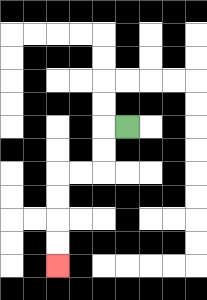{'start': '[5, 5]', 'end': '[2, 11]', 'path_directions': 'L,D,D,L,L,D,D,D,D', 'path_coordinates': '[[5, 5], [4, 5], [4, 6], [4, 7], [3, 7], [2, 7], [2, 8], [2, 9], [2, 10], [2, 11]]'}